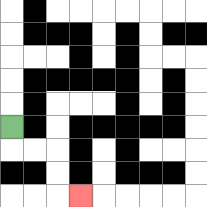{'start': '[0, 5]', 'end': '[3, 8]', 'path_directions': 'D,R,R,D,D,R', 'path_coordinates': '[[0, 5], [0, 6], [1, 6], [2, 6], [2, 7], [2, 8], [3, 8]]'}